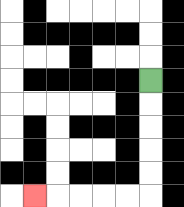{'start': '[6, 3]', 'end': '[1, 8]', 'path_directions': 'D,D,D,D,D,L,L,L,L,L', 'path_coordinates': '[[6, 3], [6, 4], [6, 5], [6, 6], [6, 7], [6, 8], [5, 8], [4, 8], [3, 8], [2, 8], [1, 8]]'}